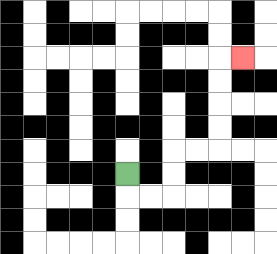{'start': '[5, 7]', 'end': '[10, 2]', 'path_directions': 'D,R,R,U,U,R,R,U,U,U,U,R', 'path_coordinates': '[[5, 7], [5, 8], [6, 8], [7, 8], [7, 7], [7, 6], [8, 6], [9, 6], [9, 5], [9, 4], [9, 3], [9, 2], [10, 2]]'}